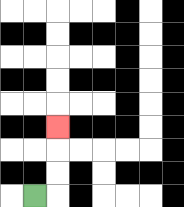{'start': '[1, 8]', 'end': '[2, 5]', 'path_directions': 'R,U,U,U', 'path_coordinates': '[[1, 8], [2, 8], [2, 7], [2, 6], [2, 5]]'}